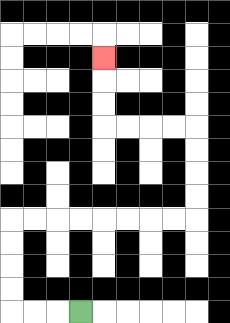{'start': '[3, 13]', 'end': '[4, 2]', 'path_directions': 'L,L,L,U,U,U,U,R,R,R,R,R,R,R,R,U,U,U,U,L,L,L,L,U,U,U', 'path_coordinates': '[[3, 13], [2, 13], [1, 13], [0, 13], [0, 12], [0, 11], [0, 10], [0, 9], [1, 9], [2, 9], [3, 9], [4, 9], [5, 9], [6, 9], [7, 9], [8, 9], [8, 8], [8, 7], [8, 6], [8, 5], [7, 5], [6, 5], [5, 5], [4, 5], [4, 4], [4, 3], [4, 2]]'}